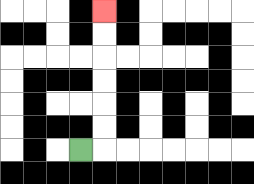{'start': '[3, 6]', 'end': '[4, 0]', 'path_directions': 'R,U,U,U,U,U,U', 'path_coordinates': '[[3, 6], [4, 6], [4, 5], [4, 4], [4, 3], [4, 2], [4, 1], [4, 0]]'}